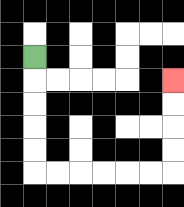{'start': '[1, 2]', 'end': '[7, 3]', 'path_directions': 'D,D,D,D,D,R,R,R,R,R,R,U,U,U,U', 'path_coordinates': '[[1, 2], [1, 3], [1, 4], [1, 5], [1, 6], [1, 7], [2, 7], [3, 7], [4, 7], [5, 7], [6, 7], [7, 7], [7, 6], [7, 5], [7, 4], [7, 3]]'}